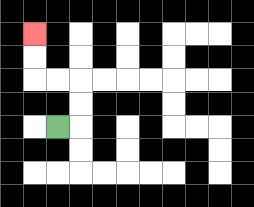{'start': '[2, 5]', 'end': '[1, 1]', 'path_directions': 'R,U,U,L,L,U,U', 'path_coordinates': '[[2, 5], [3, 5], [3, 4], [3, 3], [2, 3], [1, 3], [1, 2], [1, 1]]'}